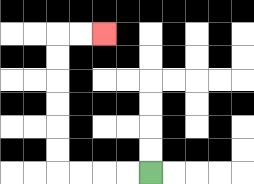{'start': '[6, 7]', 'end': '[4, 1]', 'path_directions': 'L,L,L,L,U,U,U,U,U,U,R,R', 'path_coordinates': '[[6, 7], [5, 7], [4, 7], [3, 7], [2, 7], [2, 6], [2, 5], [2, 4], [2, 3], [2, 2], [2, 1], [3, 1], [4, 1]]'}